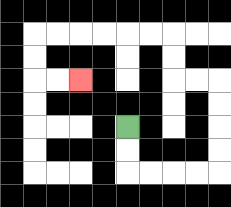{'start': '[5, 5]', 'end': '[3, 3]', 'path_directions': 'D,D,R,R,R,R,U,U,U,U,L,L,U,U,L,L,L,L,L,L,D,D,R,R', 'path_coordinates': '[[5, 5], [5, 6], [5, 7], [6, 7], [7, 7], [8, 7], [9, 7], [9, 6], [9, 5], [9, 4], [9, 3], [8, 3], [7, 3], [7, 2], [7, 1], [6, 1], [5, 1], [4, 1], [3, 1], [2, 1], [1, 1], [1, 2], [1, 3], [2, 3], [3, 3]]'}